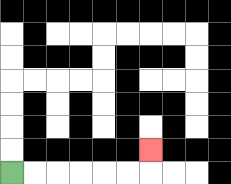{'start': '[0, 7]', 'end': '[6, 6]', 'path_directions': 'R,R,R,R,R,R,U', 'path_coordinates': '[[0, 7], [1, 7], [2, 7], [3, 7], [4, 7], [5, 7], [6, 7], [6, 6]]'}